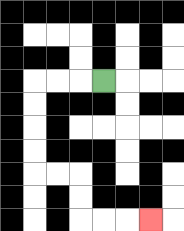{'start': '[4, 3]', 'end': '[6, 9]', 'path_directions': 'L,L,L,D,D,D,D,R,R,D,D,R,R,R', 'path_coordinates': '[[4, 3], [3, 3], [2, 3], [1, 3], [1, 4], [1, 5], [1, 6], [1, 7], [2, 7], [3, 7], [3, 8], [3, 9], [4, 9], [5, 9], [6, 9]]'}